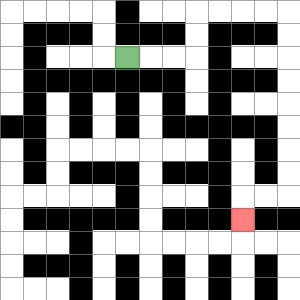{'start': '[5, 2]', 'end': '[10, 9]', 'path_directions': 'R,R,R,U,U,R,R,R,R,D,D,D,D,D,D,D,D,L,L,D', 'path_coordinates': '[[5, 2], [6, 2], [7, 2], [8, 2], [8, 1], [8, 0], [9, 0], [10, 0], [11, 0], [12, 0], [12, 1], [12, 2], [12, 3], [12, 4], [12, 5], [12, 6], [12, 7], [12, 8], [11, 8], [10, 8], [10, 9]]'}